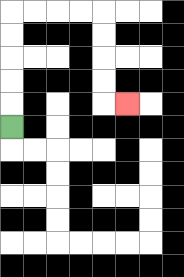{'start': '[0, 5]', 'end': '[5, 4]', 'path_directions': 'U,U,U,U,U,R,R,R,R,D,D,D,D,R', 'path_coordinates': '[[0, 5], [0, 4], [0, 3], [0, 2], [0, 1], [0, 0], [1, 0], [2, 0], [3, 0], [4, 0], [4, 1], [4, 2], [4, 3], [4, 4], [5, 4]]'}